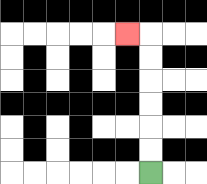{'start': '[6, 7]', 'end': '[5, 1]', 'path_directions': 'U,U,U,U,U,U,L', 'path_coordinates': '[[6, 7], [6, 6], [6, 5], [6, 4], [6, 3], [6, 2], [6, 1], [5, 1]]'}